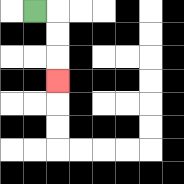{'start': '[1, 0]', 'end': '[2, 3]', 'path_directions': 'R,D,D,D', 'path_coordinates': '[[1, 0], [2, 0], [2, 1], [2, 2], [2, 3]]'}